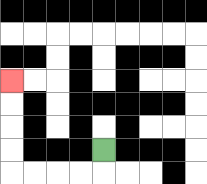{'start': '[4, 6]', 'end': '[0, 3]', 'path_directions': 'D,L,L,L,L,U,U,U,U', 'path_coordinates': '[[4, 6], [4, 7], [3, 7], [2, 7], [1, 7], [0, 7], [0, 6], [0, 5], [0, 4], [0, 3]]'}